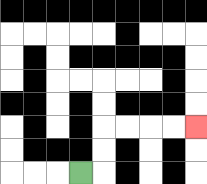{'start': '[3, 7]', 'end': '[8, 5]', 'path_directions': 'R,U,U,R,R,R,R', 'path_coordinates': '[[3, 7], [4, 7], [4, 6], [4, 5], [5, 5], [6, 5], [7, 5], [8, 5]]'}